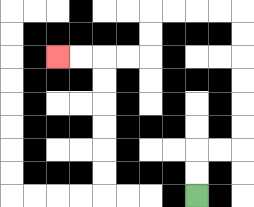{'start': '[8, 8]', 'end': '[2, 2]', 'path_directions': 'U,U,R,R,U,U,U,U,U,U,L,L,L,L,D,D,L,L,L,L', 'path_coordinates': '[[8, 8], [8, 7], [8, 6], [9, 6], [10, 6], [10, 5], [10, 4], [10, 3], [10, 2], [10, 1], [10, 0], [9, 0], [8, 0], [7, 0], [6, 0], [6, 1], [6, 2], [5, 2], [4, 2], [3, 2], [2, 2]]'}